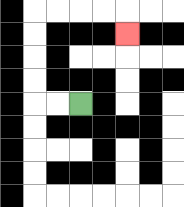{'start': '[3, 4]', 'end': '[5, 1]', 'path_directions': 'L,L,U,U,U,U,R,R,R,R,D', 'path_coordinates': '[[3, 4], [2, 4], [1, 4], [1, 3], [1, 2], [1, 1], [1, 0], [2, 0], [3, 0], [4, 0], [5, 0], [5, 1]]'}